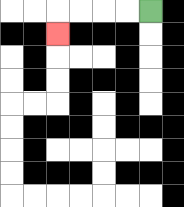{'start': '[6, 0]', 'end': '[2, 1]', 'path_directions': 'L,L,L,L,D', 'path_coordinates': '[[6, 0], [5, 0], [4, 0], [3, 0], [2, 0], [2, 1]]'}